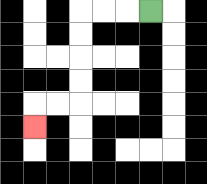{'start': '[6, 0]', 'end': '[1, 5]', 'path_directions': 'L,L,L,D,D,D,D,L,L,D', 'path_coordinates': '[[6, 0], [5, 0], [4, 0], [3, 0], [3, 1], [3, 2], [3, 3], [3, 4], [2, 4], [1, 4], [1, 5]]'}